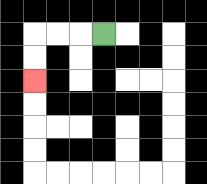{'start': '[4, 1]', 'end': '[1, 3]', 'path_directions': 'L,L,L,D,D', 'path_coordinates': '[[4, 1], [3, 1], [2, 1], [1, 1], [1, 2], [1, 3]]'}